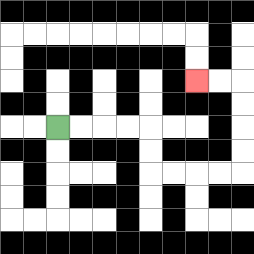{'start': '[2, 5]', 'end': '[8, 3]', 'path_directions': 'R,R,R,R,D,D,R,R,R,R,U,U,U,U,L,L', 'path_coordinates': '[[2, 5], [3, 5], [4, 5], [5, 5], [6, 5], [6, 6], [6, 7], [7, 7], [8, 7], [9, 7], [10, 7], [10, 6], [10, 5], [10, 4], [10, 3], [9, 3], [8, 3]]'}